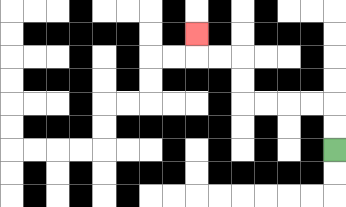{'start': '[14, 6]', 'end': '[8, 1]', 'path_directions': 'U,U,L,L,L,L,U,U,L,L,U', 'path_coordinates': '[[14, 6], [14, 5], [14, 4], [13, 4], [12, 4], [11, 4], [10, 4], [10, 3], [10, 2], [9, 2], [8, 2], [8, 1]]'}